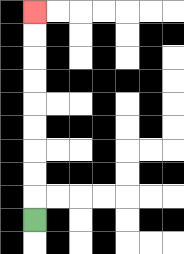{'start': '[1, 9]', 'end': '[1, 0]', 'path_directions': 'U,U,U,U,U,U,U,U,U', 'path_coordinates': '[[1, 9], [1, 8], [1, 7], [1, 6], [1, 5], [1, 4], [1, 3], [1, 2], [1, 1], [1, 0]]'}